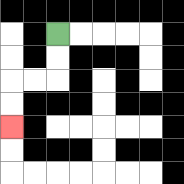{'start': '[2, 1]', 'end': '[0, 5]', 'path_directions': 'D,D,L,L,D,D', 'path_coordinates': '[[2, 1], [2, 2], [2, 3], [1, 3], [0, 3], [0, 4], [0, 5]]'}